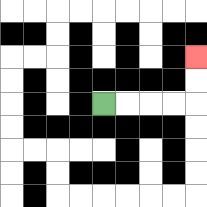{'start': '[4, 4]', 'end': '[8, 2]', 'path_directions': 'R,R,R,R,U,U', 'path_coordinates': '[[4, 4], [5, 4], [6, 4], [7, 4], [8, 4], [8, 3], [8, 2]]'}